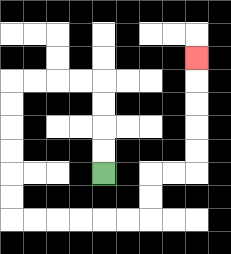{'start': '[4, 7]', 'end': '[8, 2]', 'path_directions': 'U,U,U,U,L,L,L,L,D,D,D,D,D,D,R,R,R,R,R,R,U,U,R,R,U,U,U,U,U', 'path_coordinates': '[[4, 7], [4, 6], [4, 5], [4, 4], [4, 3], [3, 3], [2, 3], [1, 3], [0, 3], [0, 4], [0, 5], [0, 6], [0, 7], [0, 8], [0, 9], [1, 9], [2, 9], [3, 9], [4, 9], [5, 9], [6, 9], [6, 8], [6, 7], [7, 7], [8, 7], [8, 6], [8, 5], [8, 4], [8, 3], [8, 2]]'}